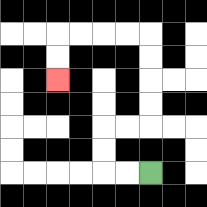{'start': '[6, 7]', 'end': '[2, 3]', 'path_directions': 'L,L,U,U,R,R,U,U,U,U,L,L,L,L,D,D', 'path_coordinates': '[[6, 7], [5, 7], [4, 7], [4, 6], [4, 5], [5, 5], [6, 5], [6, 4], [6, 3], [6, 2], [6, 1], [5, 1], [4, 1], [3, 1], [2, 1], [2, 2], [2, 3]]'}